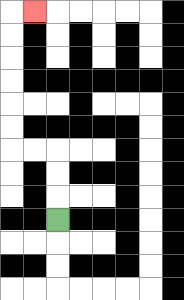{'start': '[2, 9]', 'end': '[1, 0]', 'path_directions': 'U,U,U,L,L,U,U,U,U,U,U,R', 'path_coordinates': '[[2, 9], [2, 8], [2, 7], [2, 6], [1, 6], [0, 6], [0, 5], [0, 4], [0, 3], [0, 2], [0, 1], [0, 0], [1, 0]]'}